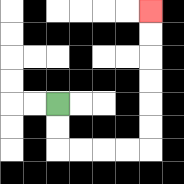{'start': '[2, 4]', 'end': '[6, 0]', 'path_directions': 'D,D,R,R,R,R,U,U,U,U,U,U', 'path_coordinates': '[[2, 4], [2, 5], [2, 6], [3, 6], [4, 6], [5, 6], [6, 6], [6, 5], [6, 4], [6, 3], [6, 2], [6, 1], [6, 0]]'}